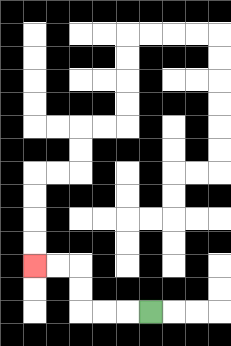{'start': '[6, 13]', 'end': '[1, 11]', 'path_directions': 'L,L,L,U,U,L,L', 'path_coordinates': '[[6, 13], [5, 13], [4, 13], [3, 13], [3, 12], [3, 11], [2, 11], [1, 11]]'}